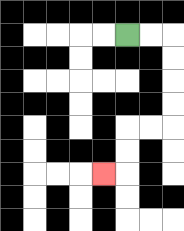{'start': '[5, 1]', 'end': '[4, 7]', 'path_directions': 'R,R,D,D,D,D,L,L,D,D,L', 'path_coordinates': '[[5, 1], [6, 1], [7, 1], [7, 2], [7, 3], [7, 4], [7, 5], [6, 5], [5, 5], [5, 6], [5, 7], [4, 7]]'}